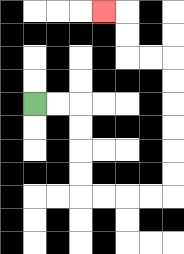{'start': '[1, 4]', 'end': '[4, 0]', 'path_directions': 'R,R,D,D,D,D,R,R,R,R,U,U,U,U,U,U,L,L,U,U,L', 'path_coordinates': '[[1, 4], [2, 4], [3, 4], [3, 5], [3, 6], [3, 7], [3, 8], [4, 8], [5, 8], [6, 8], [7, 8], [7, 7], [7, 6], [7, 5], [7, 4], [7, 3], [7, 2], [6, 2], [5, 2], [5, 1], [5, 0], [4, 0]]'}